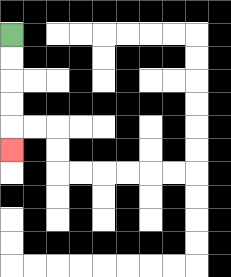{'start': '[0, 1]', 'end': '[0, 6]', 'path_directions': 'D,D,D,D,D', 'path_coordinates': '[[0, 1], [0, 2], [0, 3], [0, 4], [0, 5], [0, 6]]'}